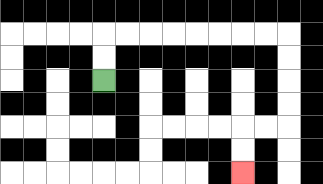{'start': '[4, 3]', 'end': '[10, 7]', 'path_directions': 'U,U,R,R,R,R,R,R,R,R,D,D,D,D,L,L,D,D', 'path_coordinates': '[[4, 3], [4, 2], [4, 1], [5, 1], [6, 1], [7, 1], [8, 1], [9, 1], [10, 1], [11, 1], [12, 1], [12, 2], [12, 3], [12, 4], [12, 5], [11, 5], [10, 5], [10, 6], [10, 7]]'}